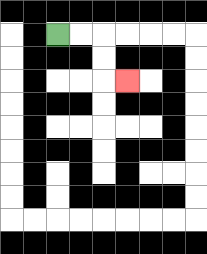{'start': '[2, 1]', 'end': '[5, 3]', 'path_directions': 'R,R,D,D,R', 'path_coordinates': '[[2, 1], [3, 1], [4, 1], [4, 2], [4, 3], [5, 3]]'}